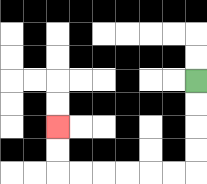{'start': '[8, 3]', 'end': '[2, 5]', 'path_directions': 'D,D,D,D,L,L,L,L,L,L,U,U', 'path_coordinates': '[[8, 3], [8, 4], [8, 5], [8, 6], [8, 7], [7, 7], [6, 7], [5, 7], [4, 7], [3, 7], [2, 7], [2, 6], [2, 5]]'}